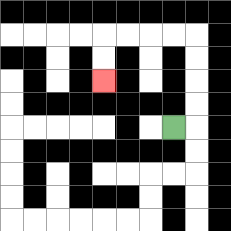{'start': '[7, 5]', 'end': '[4, 3]', 'path_directions': 'R,U,U,U,U,L,L,L,L,D,D', 'path_coordinates': '[[7, 5], [8, 5], [8, 4], [8, 3], [8, 2], [8, 1], [7, 1], [6, 1], [5, 1], [4, 1], [4, 2], [4, 3]]'}